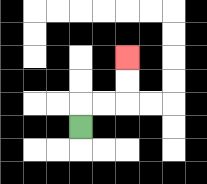{'start': '[3, 5]', 'end': '[5, 2]', 'path_directions': 'U,R,R,U,U', 'path_coordinates': '[[3, 5], [3, 4], [4, 4], [5, 4], [5, 3], [5, 2]]'}